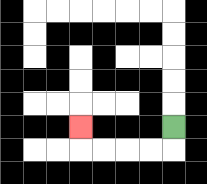{'start': '[7, 5]', 'end': '[3, 5]', 'path_directions': 'D,L,L,L,L,U', 'path_coordinates': '[[7, 5], [7, 6], [6, 6], [5, 6], [4, 6], [3, 6], [3, 5]]'}